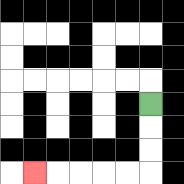{'start': '[6, 4]', 'end': '[1, 7]', 'path_directions': 'D,D,D,L,L,L,L,L', 'path_coordinates': '[[6, 4], [6, 5], [6, 6], [6, 7], [5, 7], [4, 7], [3, 7], [2, 7], [1, 7]]'}